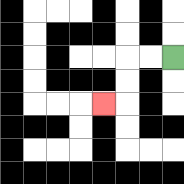{'start': '[7, 2]', 'end': '[4, 4]', 'path_directions': 'L,L,D,D,L', 'path_coordinates': '[[7, 2], [6, 2], [5, 2], [5, 3], [5, 4], [4, 4]]'}